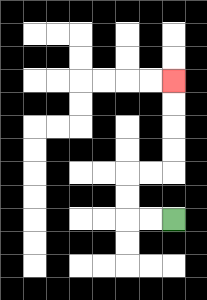{'start': '[7, 9]', 'end': '[7, 3]', 'path_directions': 'L,L,U,U,R,R,U,U,U,U', 'path_coordinates': '[[7, 9], [6, 9], [5, 9], [5, 8], [5, 7], [6, 7], [7, 7], [7, 6], [7, 5], [7, 4], [7, 3]]'}